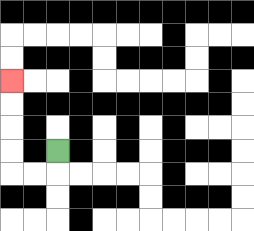{'start': '[2, 6]', 'end': '[0, 3]', 'path_directions': 'D,L,L,U,U,U,U', 'path_coordinates': '[[2, 6], [2, 7], [1, 7], [0, 7], [0, 6], [0, 5], [0, 4], [0, 3]]'}